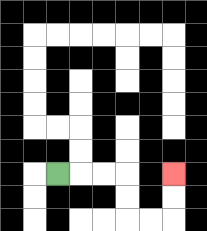{'start': '[2, 7]', 'end': '[7, 7]', 'path_directions': 'R,R,R,D,D,R,R,U,U', 'path_coordinates': '[[2, 7], [3, 7], [4, 7], [5, 7], [5, 8], [5, 9], [6, 9], [7, 9], [7, 8], [7, 7]]'}